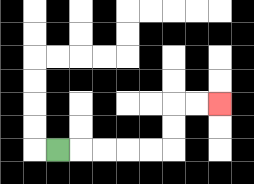{'start': '[2, 6]', 'end': '[9, 4]', 'path_directions': 'R,R,R,R,R,U,U,R,R', 'path_coordinates': '[[2, 6], [3, 6], [4, 6], [5, 6], [6, 6], [7, 6], [7, 5], [7, 4], [8, 4], [9, 4]]'}